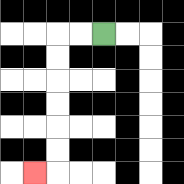{'start': '[4, 1]', 'end': '[1, 7]', 'path_directions': 'L,L,D,D,D,D,D,D,L', 'path_coordinates': '[[4, 1], [3, 1], [2, 1], [2, 2], [2, 3], [2, 4], [2, 5], [2, 6], [2, 7], [1, 7]]'}